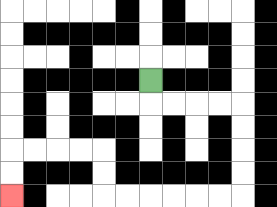{'start': '[6, 3]', 'end': '[0, 8]', 'path_directions': 'D,R,R,R,R,D,D,D,D,L,L,L,L,L,L,U,U,L,L,L,L,D,D', 'path_coordinates': '[[6, 3], [6, 4], [7, 4], [8, 4], [9, 4], [10, 4], [10, 5], [10, 6], [10, 7], [10, 8], [9, 8], [8, 8], [7, 8], [6, 8], [5, 8], [4, 8], [4, 7], [4, 6], [3, 6], [2, 6], [1, 6], [0, 6], [0, 7], [0, 8]]'}